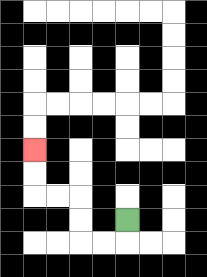{'start': '[5, 9]', 'end': '[1, 6]', 'path_directions': 'D,L,L,U,U,L,L,U,U', 'path_coordinates': '[[5, 9], [5, 10], [4, 10], [3, 10], [3, 9], [3, 8], [2, 8], [1, 8], [1, 7], [1, 6]]'}